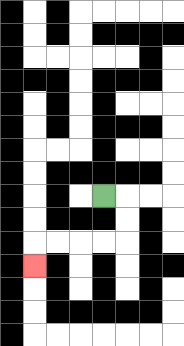{'start': '[4, 8]', 'end': '[1, 11]', 'path_directions': 'R,D,D,L,L,L,L,D', 'path_coordinates': '[[4, 8], [5, 8], [5, 9], [5, 10], [4, 10], [3, 10], [2, 10], [1, 10], [1, 11]]'}